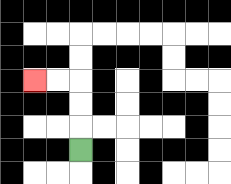{'start': '[3, 6]', 'end': '[1, 3]', 'path_directions': 'U,U,U,L,L', 'path_coordinates': '[[3, 6], [3, 5], [3, 4], [3, 3], [2, 3], [1, 3]]'}